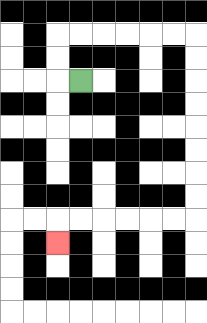{'start': '[3, 3]', 'end': '[2, 10]', 'path_directions': 'L,U,U,R,R,R,R,R,R,D,D,D,D,D,D,D,D,L,L,L,L,L,L,D', 'path_coordinates': '[[3, 3], [2, 3], [2, 2], [2, 1], [3, 1], [4, 1], [5, 1], [6, 1], [7, 1], [8, 1], [8, 2], [8, 3], [8, 4], [8, 5], [8, 6], [8, 7], [8, 8], [8, 9], [7, 9], [6, 9], [5, 9], [4, 9], [3, 9], [2, 9], [2, 10]]'}